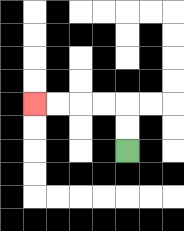{'start': '[5, 6]', 'end': '[1, 4]', 'path_directions': 'U,U,L,L,L,L', 'path_coordinates': '[[5, 6], [5, 5], [5, 4], [4, 4], [3, 4], [2, 4], [1, 4]]'}